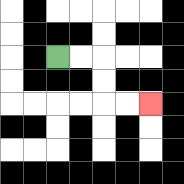{'start': '[2, 2]', 'end': '[6, 4]', 'path_directions': 'R,R,D,D,R,R', 'path_coordinates': '[[2, 2], [3, 2], [4, 2], [4, 3], [4, 4], [5, 4], [6, 4]]'}